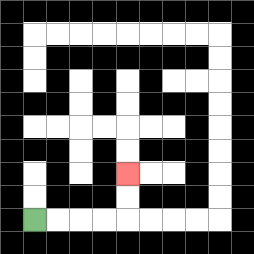{'start': '[1, 9]', 'end': '[5, 7]', 'path_directions': 'R,R,R,R,U,U', 'path_coordinates': '[[1, 9], [2, 9], [3, 9], [4, 9], [5, 9], [5, 8], [5, 7]]'}